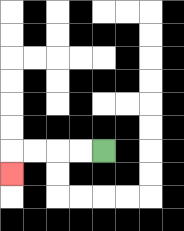{'start': '[4, 6]', 'end': '[0, 7]', 'path_directions': 'L,L,L,L,D', 'path_coordinates': '[[4, 6], [3, 6], [2, 6], [1, 6], [0, 6], [0, 7]]'}